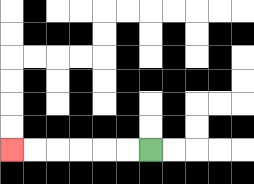{'start': '[6, 6]', 'end': '[0, 6]', 'path_directions': 'L,L,L,L,L,L', 'path_coordinates': '[[6, 6], [5, 6], [4, 6], [3, 6], [2, 6], [1, 6], [0, 6]]'}